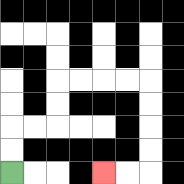{'start': '[0, 7]', 'end': '[4, 7]', 'path_directions': 'U,U,R,R,U,U,R,R,R,R,D,D,D,D,L,L', 'path_coordinates': '[[0, 7], [0, 6], [0, 5], [1, 5], [2, 5], [2, 4], [2, 3], [3, 3], [4, 3], [5, 3], [6, 3], [6, 4], [6, 5], [6, 6], [6, 7], [5, 7], [4, 7]]'}